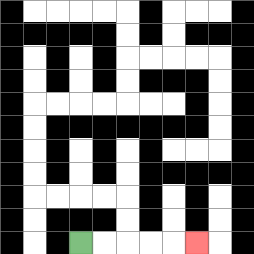{'start': '[3, 10]', 'end': '[8, 10]', 'path_directions': 'R,R,R,R,R', 'path_coordinates': '[[3, 10], [4, 10], [5, 10], [6, 10], [7, 10], [8, 10]]'}